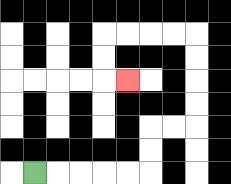{'start': '[1, 7]', 'end': '[5, 3]', 'path_directions': 'R,R,R,R,R,U,U,R,R,U,U,U,U,L,L,L,L,D,D,R', 'path_coordinates': '[[1, 7], [2, 7], [3, 7], [4, 7], [5, 7], [6, 7], [6, 6], [6, 5], [7, 5], [8, 5], [8, 4], [8, 3], [8, 2], [8, 1], [7, 1], [6, 1], [5, 1], [4, 1], [4, 2], [4, 3], [5, 3]]'}